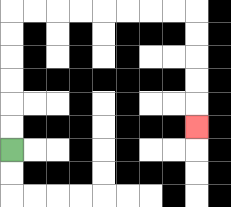{'start': '[0, 6]', 'end': '[8, 5]', 'path_directions': 'U,U,U,U,U,U,R,R,R,R,R,R,R,R,D,D,D,D,D', 'path_coordinates': '[[0, 6], [0, 5], [0, 4], [0, 3], [0, 2], [0, 1], [0, 0], [1, 0], [2, 0], [3, 0], [4, 0], [5, 0], [6, 0], [7, 0], [8, 0], [8, 1], [8, 2], [8, 3], [8, 4], [8, 5]]'}